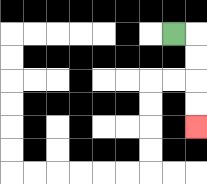{'start': '[7, 1]', 'end': '[8, 5]', 'path_directions': 'R,D,D,D,D', 'path_coordinates': '[[7, 1], [8, 1], [8, 2], [8, 3], [8, 4], [8, 5]]'}